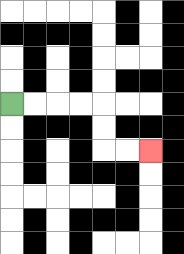{'start': '[0, 4]', 'end': '[6, 6]', 'path_directions': 'R,R,R,R,D,D,R,R', 'path_coordinates': '[[0, 4], [1, 4], [2, 4], [3, 4], [4, 4], [4, 5], [4, 6], [5, 6], [6, 6]]'}